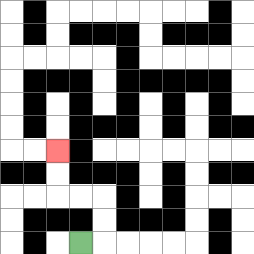{'start': '[3, 10]', 'end': '[2, 6]', 'path_directions': 'R,U,U,L,L,U,U', 'path_coordinates': '[[3, 10], [4, 10], [4, 9], [4, 8], [3, 8], [2, 8], [2, 7], [2, 6]]'}